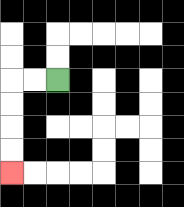{'start': '[2, 3]', 'end': '[0, 7]', 'path_directions': 'L,L,D,D,D,D', 'path_coordinates': '[[2, 3], [1, 3], [0, 3], [0, 4], [0, 5], [0, 6], [0, 7]]'}